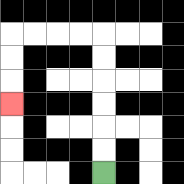{'start': '[4, 7]', 'end': '[0, 4]', 'path_directions': 'U,U,U,U,U,U,L,L,L,L,D,D,D', 'path_coordinates': '[[4, 7], [4, 6], [4, 5], [4, 4], [4, 3], [4, 2], [4, 1], [3, 1], [2, 1], [1, 1], [0, 1], [0, 2], [0, 3], [0, 4]]'}